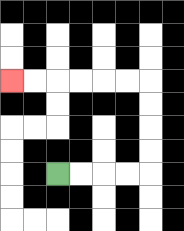{'start': '[2, 7]', 'end': '[0, 3]', 'path_directions': 'R,R,R,R,U,U,U,U,L,L,L,L,L,L', 'path_coordinates': '[[2, 7], [3, 7], [4, 7], [5, 7], [6, 7], [6, 6], [6, 5], [6, 4], [6, 3], [5, 3], [4, 3], [3, 3], [2, 3], [1, 3], [0, 3]]'}